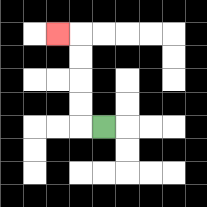{'start': '[4, 5]', 'end': '[2, 1]', 'path_directions': 'L,U,U,U,U,L', 'path_coordinates': '[[4, 5], [3, 5], [3, 4], [3, 3], [3, 2], [3, 1], [2, 1]]'}